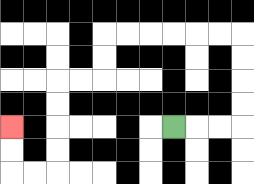{'start': '[7, 5]', 'end': '[0, 5]', 'path_directions': 'R,R,R,U,U,U,U,L,L,L,L,L,L,D,D,L,L,D,D,D,D,L,L,U,U', 'path_coordinates': '[[7, 5], [8, 5], [9, 5], [10, 5], [10, 4], [10, 3], [10, 2], [10, 1], [9, 1], [8, 1], [7, 1], [6, 1], [5, 1], [4, 1], [4, 2], [4, 3], [3, 3], [2, 3], [2, 4], [2, 5], [2, 6], [2, 7], [1, 7], [0, 7], [0, 6], [0, 5]]'}